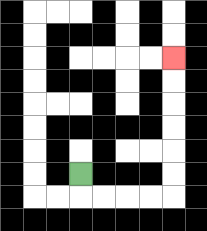{'start': '[3, 7]', 'end': '[7, 2]', 'path_directions': 'D,R,R,R,R,U,U,U,U,U,U', 'path_coordinates': '[[3, 7], [3, 8], [4, 8], [5, 8], [6, 8], [7, 8], [7, 7], [7, 6], [7, 5], [7, 4], [7, 3], [7, 2]]'}